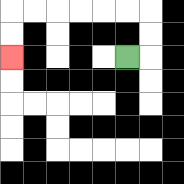{'start': '[5, 2]', 'end': '[0, 2]', 'path_directions': 'R,U,U,L,L,L,L,L,L,D,D', 'path_coordinates': '[[5, 2], [6, 2], [6, 1], [6, 0], [5, 0], [4, 0], [3, 0], [2, 0], [1, 0], [0, 0], [0, 1], [0, 2]]'}